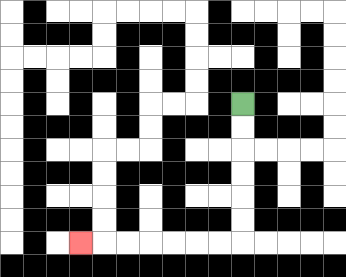{'start': '[10, 4]', 'end': '[3, 10]', 'path_directions': 'D,D,D,D,D,D,L,L,L,L,L,L,L', 'path_coordinates': '[[10, 4], [10, 5], [10, 6], [10, 7], [10, 8], [10, 9], [10, 10], [9, 10], [8, 10], [7, 10], [6, 10], [5, 10], [4, 10], [3, 10]]'}